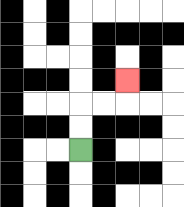{'start': '[3, 6]', 'end': '[5, 3]', 'path_directions': 'U,U,R,R,U', 'path_coordinates': '[[3, 6], [3, 5], [3, 4], [4, 4], [5, 4], [5, 3]]'}